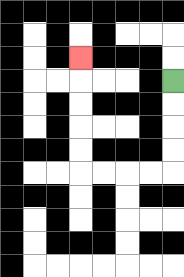{'start': '[7, 3]', 'end': '[3, 2]', 'path_directions': 'D,D,D,D,L,L,L,L,U,U,U,U,U', 'path_coordinates': '[[7, 3], [7, 4], [7, 5], [7, 6], [7, 7], [6, 7], [5, 7], [4, 7], [3, 7], [3, 6], [3, 5], [3, 4], [3, 3], [3, 2]]'}